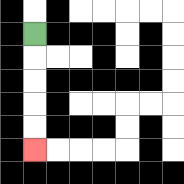{'start': '[1, 1]', 'end': '[1, 6]', 'path_directions': 'D,D,D,D,D', 'path_coordinates': '[[1, 1], [1, 2], [1, 3], [1, 4], [1, 5], [1, 6]]'}